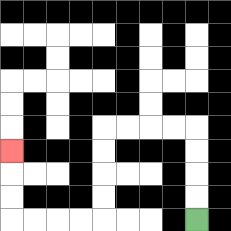{'start': '[8, 9]', 'end': '[0, 6]', 'path_directions': 'U,U,U,U,L,L,L,L,D,D,D,D,L,L,L,L,U,U,U', 'path_coordinates': '[[8, 9], [8, 8], [8, 7], [8, 6], [8, 5], [7, 5], [6, 5], [5, 5], [4, 5], [4, 6], [4, 7], [4, 8], [4, 9], [3, 9], [2, 9], [1, 9], [0, 9], [0, 8], [0, 7], [0, 6]]'}